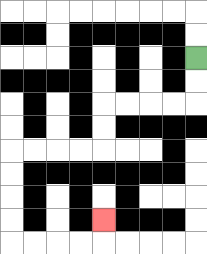{'start': '[8, 2]', 'end': '[4, 9]', 'path_directions': 'D,D,L,L,L,L,D,D,L,L,L,L,D,D,D,D,R,R,R,R,U', 'path_coordinates': '[[8, 2], [8, 3], [8, 4], [7, 4], [6, 4], [5, 4], [4, 4], [4, 5], [4, 6], [3, 6], [2, 6], [1, 6], [0, 6], [0, 7], [0, 8], [0, 9], [0, 10], [1, 10], [2, 10], [3, 10], [4, 10], [4, 9]]'}